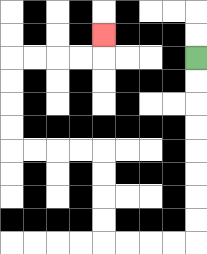{'start': '[8, 2]', 'end': '[4, 1]', 'path_directions': 'D,D,D,D,D,D,D,D,L,L,L,L,U,U,U,U,L,L,L,L,U,U,U,U,R,R,R,R,U', 'path_coordinates': '[[8, 2], [8, 3], [8, 4], [8, 5], [8, 6], [8, 7], [8, 8], [8, 9], [8, 10], [7, 10], [6, 10], [5, 10], [4, 10], [4, 9], [4, 8], [4, 7], [4, 6], [3, 6], [2, 6], [1, 6], [0, 6], [0, 5], [0, 4], [0, 3], [0, 2], [1, 2], [2, 2], [3, 2], [4, 2], [4, 1]]'}